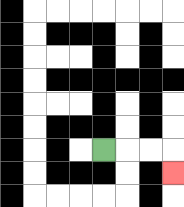{'start': '[4, 6]', 'end': '[7, 7]', 'path_directions': 'R,R,R,D', 'path_coordinates': '[[4, 6], [5, 6], [6, 6], [7, 6], [7, 7]]'}